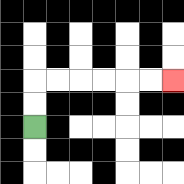{'start': '[1, 5]', 'end': '[7, 3]', 'path_directions': 'U,U,R,R,R,R,R,R', 'path_coordinates': '[[1, 5], [1, 4], [1, 3], [2, 3], [3, 3], [4, 3], [5, 3], [6, 3], [7, 3]]'}